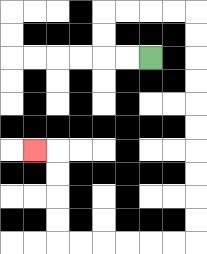{'start': '[6, 2]', 'end': '[1, 6]', 'path_directions': 'L,L,U,U,R,R,R,R,D,D,D,D,D,D,D,D,D,D,L,L,L,L,L,L,U,U,U,U,L', 'path_coordinates': '[[6, 2], [5, 2], [4, 2], [4, 1], [4, 0], [5, 0], [6, 0], [7, 0], [8, 0], [8, 1], [8, 2], [8, 3], [8, 4], [8, 5], [8, 6], [8, 7], [8, 8], [8, 9], [8, 10], [7, 10], [6, 10], [5, 10], [4, 10], [3, 10], [2, 10], [2, 9], [2, 8], [2, 7], [2, 6], [1, 6]]'}